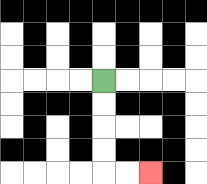{'start': '[4, 3]', 'end': '[6, 7]', 'path_directions': 'D,D,D,D,R,R', 'path_coordinates': '[[4, 3], [4, 4], [4, 5], [4, 6], [4, 7], [5, 7], [6, 7]]'}